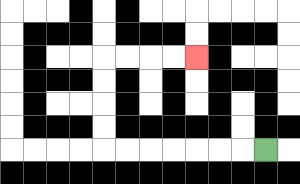{'start': '[11, 6]', 'end': '[8, 2]', 'path_directions': 'L,L,L,L,L,L,L,U,U,U,U,R,R,R,R', 'path_coordinates': '[[11, 6], [10, 6], [9, 6], [8, 6], [7, 6], [6, 6], [5, 6], [4, 6], [4, 5], [4, 4], [4, 3], [4, 2], [5, 2], [6, 2], [7, 2], [8, 2]]'}